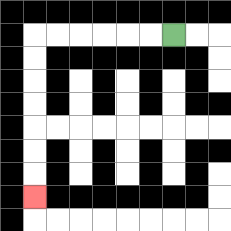{'start': '[7, 1]', 'end': '[1, 8]', 'path_directions': 'L,L,L,L,L,L,D,D,D,D,D,D,D', 'path_coordinates': '[[7, 1], [6, 1], [5, 1], [4, 1], [3, 1], [2, 1], [1, 1], [1, 2], [1, 3], [1, 4], [1, 5], [1, 6], [1, 7], [1, 8]]'}